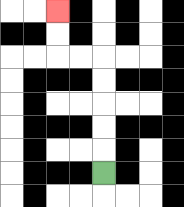{'start': '[4, 7]', 'end': '[2, 0]', 'path_directions': 'U,U,U,U,U,L,L,U,U', 'path_coordinates': '[[4, 7], [4, 6], [4, 5], [4, 4], [4, 3], [4, 2], [3, 2], [2, 2], [2, 1], [2, 0]]'}